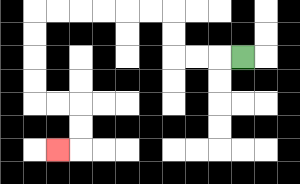{'start': '[10, 2]', 'end': '[2, 6]', 'path_directions': 'L,L,L,U,U,L,L,L,L,L,L,D,D,D,D,R,R,D,D,L', 'path_coordinates': '[[10, 2], [9, 2], [8, 2], [7, 2], [7, 1], [7, 0], [6, 0], [5, 0], [4, 0], [3, 0], [2, 0], [1, 0], [1, 1], [1, 2], [1, 3], [1, 4], [2, 4], [3, 4], [3, 5], [3, 6], [2, 6]]'}